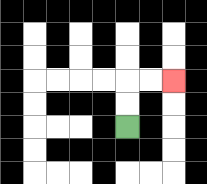{'start': '[5, 5]', 'end': '[7, 3]', 'path_directions': 'U,U,R,R', 'path_coordinates': '[[5, 5], [5, 4], [5, 3], [6, 3], [7, 3]]'}